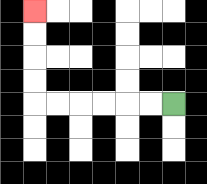{'start': '[7, 4]', 'end': '[1, 0]', 'path_directions': 'L,L,L,L,L,L,U,U,U,U', 'path_coordinates': '[[7, 4], [6, 4], [5, 4], [4, 4], [3, 4], [2, 4], [1, 4], [1, 3], [1, 2], [1, 1], [1, 0]]'}